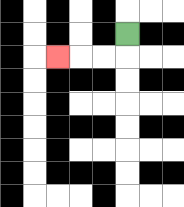{'start': '[5, 1]', 'end': '[2, 2]', 'path_directions': 'D,L,L,L', 'path_coordinates': '[[5, 1], [5, 2], [4, 2], [3, 2], [2, 2]]'}